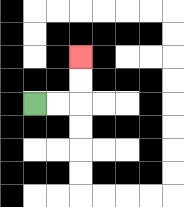{'start': '[1, 4]', 'end': '[3, 2]', 'path_directions': 'R,R,U,U', 'path_coordinates': '[[1, 4], [2, 4], [3, 4], [3, 3], [3, 2]]'}